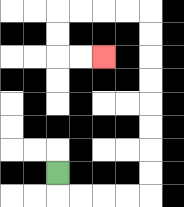{'start': '[2, 7]', 'end': '[4, 2]', 'path_directions': 'D,R,R,R,R,U,U,U,U,U,U,U,U,L,L,L,L,D,D,R,R', 'path_coordinates': '[[2, 7], [2, 8], [3, 8], [4, 8], [5, 8], [6, 8], [6, 7], [6, 6], [6, 5], [6, 4], [6, 3], [6, 2], [6, 1], [6, 0], [5, 0], [4, 0], [3, 0], [2, 0], [2, 1], [2, 2], [3, 2], [4, 2]]'}